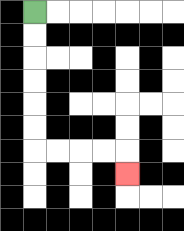{'start': '[1, 0]', 'end': '[5, 7]', 'path_directions': 'D,D,D,D,D,D,R,R,R,R,D', 'path_coordinates': '[[1, 0], [1, 1], [1, 2], [1, 3], [1, 4], [1, 5], [1, 6], [2, 6], [3, 6], [4, 6], [5, 6], [5, 7]]'}